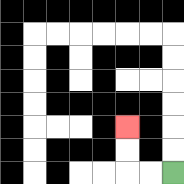{'start': '[7, 7]', 'end': '[5, 5]', 'path_directions': 'L,L,U,U', 'path_coordinates': '[[7, 7], [6, 7], [5, 7], [5, 6], [5, 5]]'}